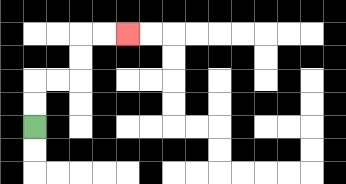{'start': '[1, 5]', 'end': '[5, 1]', 'path_directions': 'U,U,R,R,U,U,R,R', 'path_coordinates': '[[1, 5], [1, 4], [1, 3], [2, 3], [3, 3], [3, 2], [3, 1], [4, 1], [5, 1]]'}